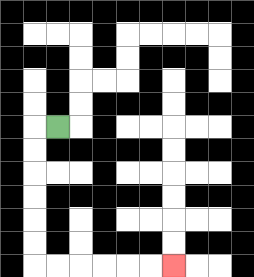{'start': '[2, 5]', 'end': '[7, 11]', 'path_directions': 'L,D,D,D,D,D,D,R,R,R,R,R,R', 'path_coordinates': '[[2, 5], [1, 5], [1, 6], [1, 7], [1, 8], [1, 9], [1, 10], [1, 11], [2, 11], [3, 11], [4, 11], [5, 11], [6, 11], [7, 11]]'}